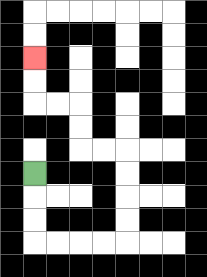{'start': '[1, 7]', 'end': '[1, 2]', 'path_directions': 'D,D,D,R,R,R,R,U,U,U,U,L,L,U,U,L,L,U,U', 'path_coordinates': '[[1, 7], [1, 8], [1, 9], [1, 10], [2, 10], [3, 10], [4, 10], [5, 10], [5, 9], [5, 8], [5, 7], [5, 6], [4, 6], [3, 6], [3, 5], [3, 4], [2, 4], [1, 4], [1, 3], [1, 2]]'}